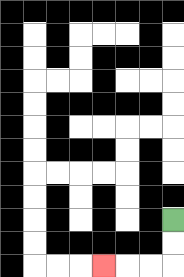{'start': '[7, 9]', 'end': '[4, 11]', 'path_directions': 'D,D,L,L,L', 'path_coordinates': '[[7, 9], [7, 10], [7, 11], [6, 11], [5, 11], [4, 11]]'}